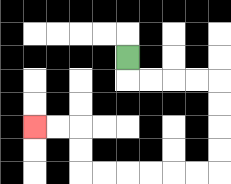{'start': '[5, 2]', 'end': '[1, 5]', 'path_directions': 'D,R,R,R,R,D,D,D,D,L,L,L,L,L,L,U,U,L,L', 'path_coordinates': '[[5, 2], [5, 3], [6, 3], [7, 3], [8, 3], [9, 3], [9, 4], [9, 5], [9, 6], [9, 7], [8, 7], [7, 7], [6, 7], [5, 7], [4, 7], [3, 7], [3, 6], [3, 5], [2, 5], [1, 5]]'}